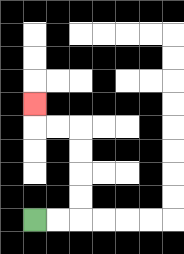{'start': '[1, 9]', 'end': '[1, 4]', 'path_directions': 'R,R,U,U,U,U,L,L,U', 'path_coordinates': '[[1, 9], [2, 9], [3, 9], [3, 8], [3, 7], [3, 6], [3, 5], [2, 5], [1, 5], [1, 4]]'}